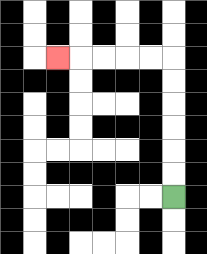{'start': '[7, 8]', 'end': '[2, 2]', 'path_directions': 'U,U,U,U,U,U,L,L,L,L,L', 'path_coordinates': '[[7, 8], [7, 7], [7, 6], [7, 5], [7, 4], [7, 3], [7, 2], [6, 2], [5, 2], [4, 2], [3, 2], [2, 2]]'}